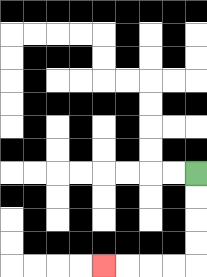{'start': '[8, 7]', 'end': '[4, 11]', 'path_directions': 'D,D,D,D,L,L,L,L', 'path_coordinates': '[[8, 7], [8, 8], [8, 9], [8, 10], [8, 11], [7, 11], [6, 11], [5, 11], [4, 11]]'}